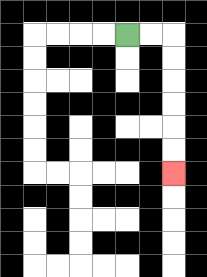{'start': '[5, 1]', 'end': '[7, 7]', 'path_directions': 'R,R,D,D,D,D,D,D', 'path_coordinates': '[[5, 1], [6, 1], [7, 1], [7, 2], [7, 3], [7, 4], [7, 5], [7, 6], [7, 7]]'}